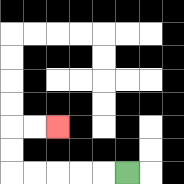{'start': '[5, 7]', 'end': '[2, 5]', 'path_directions': 'L,L,L,L,L,U,U,R,R', 'path_coordinates': '[[5, 7], [4, 7], [3, 7], [2, 7], [1, 7], [0, 7], [0, 6], [0, 5], [1, 5], [2, 5]]'}